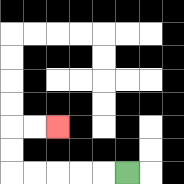{'start': '[5, 7]', 'end': '[2, 5]', 'path_directions': 'L,L,L,L,L,U,U,R,R', 'path_coordinates': '[[5, 7], [4, 7], [3, 7], [2, 7], [1, 7], [0, 7], [0, 6], [0, 5], [1, 5], [2, 5]]'}